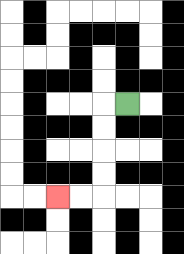{'start': '[5, 4]', 'end': '[2, 8]', 'path_directions': 'L,D,D,D,D,L,L', 'path_coordinates': '[[5, 4], [4, 4], [4, 5], [4, 6], [4, 7], [4, 8], [3, 8], [2, 8]]'}